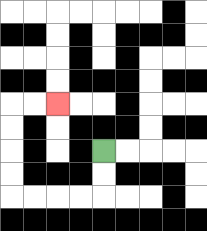{'start': '[4, 6]', 'end': '[2, 4]', 'path_directions': 'D,D,L,L,L,L,U,U,U,U,R,R', 'path_coordinates': '[[4, 6], [4, 7], [4, 8], [3, 8], [2, 8], [1, 8], [0, 8], [0, 7], [0, 6], [0, 5], [0, 4], [1, 4], [2, 4]]'}